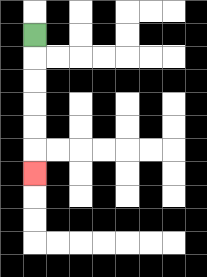{'start': '[1, 1]', 'end': '[1, 7]', 'path_directions': 'D,D,D,D,D,D', 'path_coordinates': '[[1, 1], [1, 2], [1, 3], [1, 4], [1, 5], [1, 6], [1, 7]]'}